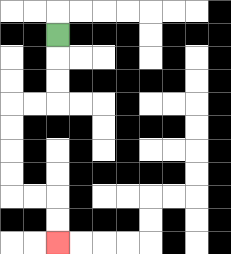{'start': '[2, 1]', 'end': '[2, 10]', 'path_directions': 'D,D,D,L,L,D,D,D,D,R,R,D,D', 'path_coordinates': '[[2, 1], [2, 2], [2, 3], [2, 4], [1, 4], [0, 4], [0, 5], [0, 6], [0, 7], [0, 8], [1, 8], [2, 8], [2, 9], [2, 10]]'}